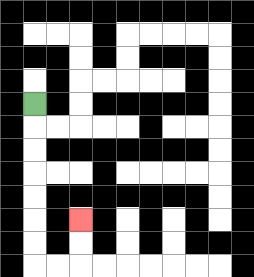{'start': '[1, 4]', 'end': '[3, 9]', 'path_directions': 'D,D,D,D,D,D,D,R,R,U,U', 'path_coordinates': '[[1, 4], [1, 5], [1, 6], [1, 7], [1, 8], [1, 9], [1, 10], [1, 11], [2, 11], [3, 11], [3, 10], [3, 9]]'}